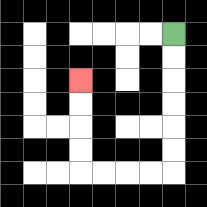{'start': '[7, 1]', 'end': '[3, 3]', 'path_directions': 'D,D,D,D,D,D,L,L,L,L,U,U,U,U', 'path_coordinates': '[[7, 1], [7, 2], [7, 3], [7, 4], [7, 5], [7, 6], [7, 7], [6, 7], [5, 7], [4, 7], [3, 7], [3, 6], [3, 5], [3, 4], [3, 3]]'}